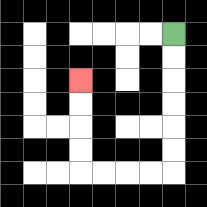{'start': '[7, 1]', 'end': '[3, 3]', 'path_directions': 'D,D,D,D,D,D,L,L,L,L,U,U,U,U', 'path_coordinates': '[[7, 1], [7, 2], [7, 3], [7, 4], [7, 5], [7, 6], [7, 7], [6, 7], [5, 7], [4, 7], [3, 7], [3, 6], [3, 5], [3, 4], [3, 3]]'}